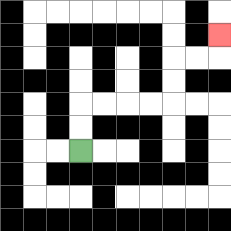{'start': '[3, 6]', 'end': '[9, 1]', 'path_directions': 'U,U,R,R,R,R,U,U,R,R,U', 'path_coordinates': '[[3, 6], [3, 5], [3, 4], [4, 4], [5, 4], [6, 4], [7, 4], [7, 3], [7, 2], [8, 2], [9, 2], [9, 1]]'}